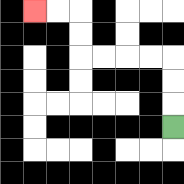{'start': '[7, 5]', 'end': '[1, 0]', 'path_directions': 'U,U,U,L,L,L,L,U,U,L,L', 'path_coordinates': '[[7, 5], [7, 4], [7, 3], [7, 2], [6, 2], [5, 2], [4, 2], [3, 2], [3, 1], [3, 0], [2, 0], [1, 0]]'}